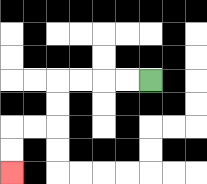{'start': '[6, 3]', 'end': '[0, 7]', 'path_directions': 'L,L,L,L,D,D,L,L,D,D', 'path_coordinates': '[[6, 3], [5, 3], [4, 3], [3, 3], [2, 3], [2, 4], [2, 5], [1, 5], [0, 5], [0, 6], [0, 7]]'}